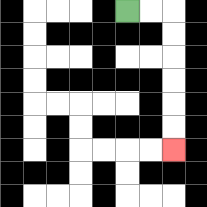{'start': '[5, 0]', 'end': '[7, 6]', 'path_directions': 'R,R,D,D,D,D,D,D', 'path_coordinates': '[[5, 0], [6, 0], [7, 0], [7, 1], [7, 2], [7, 3], [7, 4], [7, 5], [7, 6]]'}